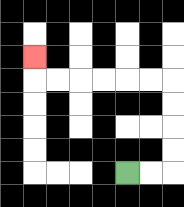{'start': '[5, 7]', 'end': '[1, 2]', 'path_directions': 'R,R,U,U,U,U,L,L,L,L,L,L,U', 'path_coordinates': '[[5, 7], [6, 7], [7, 7], [7, 6], [7, 5], [7, 4], [7, 3], [6, 3], [5, 3], [4, 3], [3, 3], [2, 3], [1, 3], [1, 2]]'}